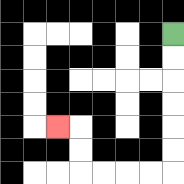{'start': '[7, 1]', 'end': '[2, 5]', 'path_directions': 'D,D,D,D,D,D,L,L,L,L,U,U,L', 'path_coordinates': '[[7, 1], [7, 2], [7, 3], [7, 4], [7, 5], [7, 6], [7, 7], [6, 7], [5, 7], [4, 7], [3, 7], [3, 6], [3, 5], [2, 5]]'}